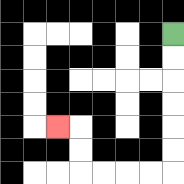{'start': '[7, 1]', 'end': '[2, 5]', 'path_directions': 'D,D,D,D,D,D,L,L,L,L,U,U,L', 'path_coordinates': '[[7, 1], [7, 2], [7, 3], [7, 4], [7, 5], [7, 6], [7, 7], [6, 7], [5, 7], [4, 7], [3, 7], [3, 6], [3, 5], [2, 5]]'}